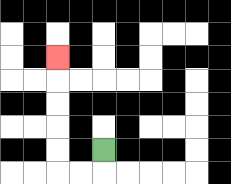{'start': '[4, 6]', 'end': '[2, 2]', 'path_directions': 'D,L,L,U,U,U,U,U', 'path_coordinates': '[[4, 6], [4, 7], [3, 7], [2, 7], [2, 6], [2, 5], [2, 4], [2, 3], [2, 2]]'}